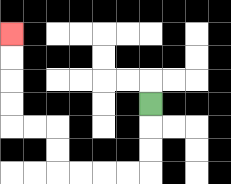{'start': '[6, 4]', 'end': '[0, 1]', 'path_directions': 'D,D,D,L,L,L,L,U,U,L,L,U,U,U,U', 'path_coordinates': '[[6, 4], [6, 5], [6, 6], [6, 7], [5, 7], [4, 7], [3, 7], [2, 7], [2, 6], [2, 5], [1, 5], [0, 5], [0, 4], [0, 3], [0, 2], [0, 1]]'}